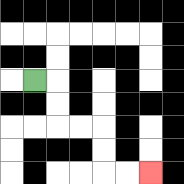{'start': '[1, 3]', 'end': '[6, 7]', 'path_directions': 'R,D,D,R,R,D,D,R,R', 'path_coordinates': '[[1, 3], [2, 3], [2, 4], [2, 5], [3, 5], [4, 5], [4, 6], [4, 7], [5, 7], [6, 7]]'}